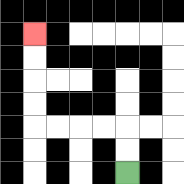{'start': '[5, 7]', 'end': '[1, 1]', 'path_directions': 'U,U,L,L,L,L,U,U,U,U', 'path_coordinates': '[[5, 7], [5, 6], [5, 5], [4, 5], [3, 5], [2, 5], [1, 5], [1, 4], [1, 3], [1, 2], [1, 1]]'}